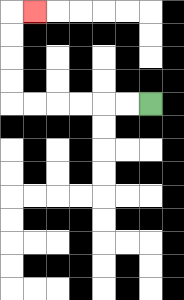{'start': '[6, 4]', 'end': '[1, 0]', 'path_directions': 'L,L,L,L,L,L,U,U,U,U,R', 'path_coordinates': '[[6, 4], [5, 4], [4, 4], [3, 4], [2, 4], [1, 4], [0, 4], [0, 3], [0, 2], [0, 1], [0, 0], [1, 0]]'}